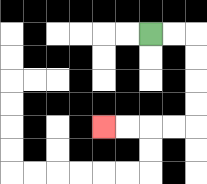{'start': '[6, 1]', 'end': '[4, 5]', 'path_directions': 'R,R,D,D,D,D,L,L,L,L', 'path_coordinates': '[[6, 1], [7, 1], [8, 1], [8, 2], [8, 3], [8, 4], [8, 5], [7, 5], [6, 5], [5, 5], [4, 5]]'}